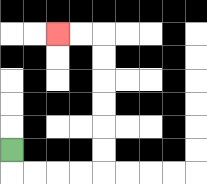{'start': '[0, 6]', 'end': '[2, 1]', 'path_directions': 'D,R,R,R,R,U,U,U,U,U,U,L,L', 'path_coordinates': '[[0, 6], [0, 7], [1, 7], [2, 7], [3, 7], [4, 7], [4, 6], [4, 5], [4, 4], [4, 3], [4, 2], [4, 1], [3, 1], [2, 1]]'}